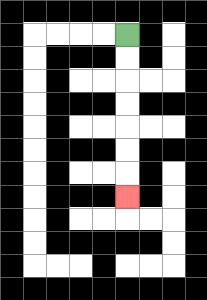{'start': '[5, 1]', 'end': '[5, 8]', 'path_directions': 'D,D,D,D,D,D,D', 'path_coordinates': '[[5, 1], [5, 2], [5, 3], [5, 4], [5, 5], [5, 6], [5, 7], [5, 8]]'}